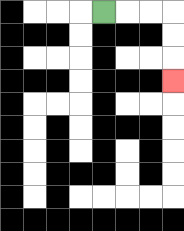{'start': '[4, 0]', 'end': '[7, 3]', 'path_directions': 'R,R,R,D,D,D', 'path_coordinates': '[[4, 0], [5, 0], [6, 0], [7, 0], [7, 1], [7, 2], [7, 3]]'}